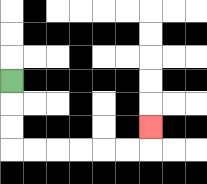{'start': '[0, 3]', 'end': '[6, 5]', 'path_directions': 'D,D,D,R,R,R,R,R,R,U', 'path_coordinates': '[[0, 3], [0, 4], [0, 5], [0, 6], [1, 6], [2, 6], [3, 6], [4, 6], [5, 6], [6, 6], [6, 5]]'}